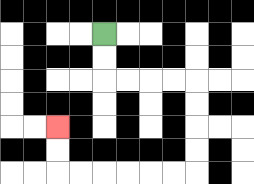{'start': '[4, 1]', 'end': '[2, 5]', 'path_directions': 'D,D,R,R,R,R,D,D,D,D,L,L,L,L,L,L,U,U', 'path_coordinates': '[[4, 1], [4, 2], [4, 3], [5, 3], [6, 3], [7, 3], [8, 3], [8, 4], [8, 5], [8, 6], [8, 7], [7, 7], [6, 7], [5, 7], [4, 7], [3, 7], [2, 7], [2, 6], [2, 5]]'}